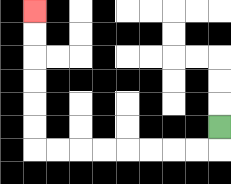{'start': '[9, 5]', 'end': '[1, 0]', 'path_directions': 'D,L,L,L,L,L,L,L,L,U,U,U,U,U,U', 'path_coordinates': '[[9, 5], [9, 6], [8, 6], [7, 6], [6, 6], [5, 6], [4, 6], [3, 6], [2, 6], [1, 6], [1, 5], [1, 4], [1, 3], [1, 2], [1, 1], [1, 0]]'}